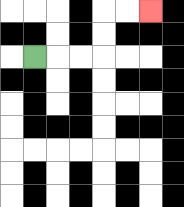{'start': '[1, 2]', 'end': '[6, 0]', 'path_directions': 'R,R,R,U,U,R,R', 'path_coordinates': '[[1, 2], [2, 2], [3, 2], [4, 2], [4, 1], [4, 0], [5, 0], [6, 0]]'}